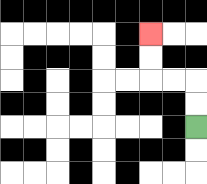{'start': '[8, 5]', 'end': '[6, 1]', 'path_directions': 'U,U,L,L,U,U', 'path_coordinates': '[[8, 5], [8, 4], [8, 3], [7, 3], [6, 3], [6, 2], [6, 1]]'}